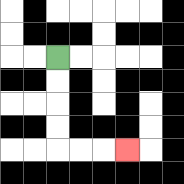{'start': '[2, 2]', 'end': '[5, 6]', 'path_directions': 'D,D,D,D,R,R,R', 'path_coordinates': '[[2, 2], [2, 3], [2, 4], [2, 5], [2, 6], [3, 6], [4, 6], [5, 6]]'}